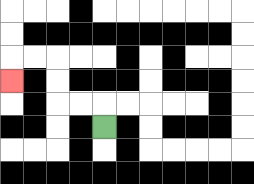{'start': '[4, 5]', 'end': '[0, 3]', 'path_directions': 'U,L,L,U,U,L,L,D', 'path_coordinates': '[[4, 5], [4, 4], [3, 4], [2, 4], [2, 3], [2, 2], [1, 2], [0, 2], [0, 3]]'}